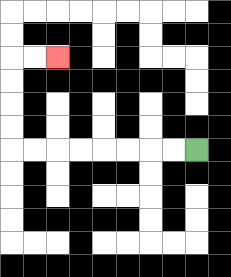{'start': '[8, 6]', 'end': '[2, 2]', 'path_directions': 'L,L,L,L,L,L,L,L,U,U,U,U,R,R', 'path_coordinates': '[[8, 6], [7, 6], [6, 6], [5, 6], [4, 6], [3, 6], [2, 6], [1, 6], [0, 6], [0, 5], [0, 4], [0, 3], [0, 2], [1, 2], [2, 2]]'}